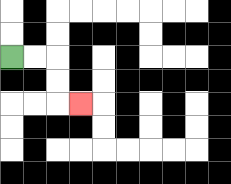{'start': '[0, 2]', 'end': '[3, 4]', 'path_directions': 'R,R,D,D,R', 'path_coordinates': '[[0, 2], [1, 2], [2, 2], [2, 3], [2, 4], [3, 4]]'}